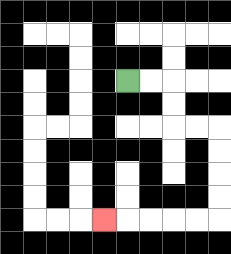{'start': '[5, 3]', 'end': '[4, 9]', 'path_directions': 'R,R,D,D,R,R,D,D,D,D,L,L,L,L,L', 'path_coordinates': '[[5, 3], [6, 3], [7, 3], [7, 4], [7, 5], [8, 5], [9, 5], [9, 6], [9, 7], [9, 8], [9, 9], [8, 9], [7, 9], [6, 9], [5, 9], [4, 9]]'}